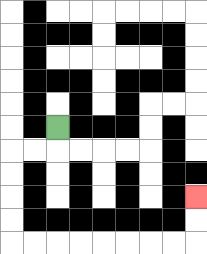{'start': '[2, 5]', 'end': '[8, 8]', 'path_directions': 'D,L,L,D,D,D,D,R,R,R,R,R,R,R,R,U,U', 'path_coordinates': '[[2, 5], [2, 6], [1, 6], [0, 6], [0, 7], [0, 8], [0, 9], [0, 10], [1, 10], [2, 10], [3, 10], [4, 10], [5, 10], [6, 10], [7, 10], [8, 10], [8, 9], [8, 8]]'}